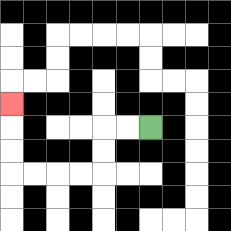{'start': '[6, 5]', 'end': '[0, 4]', 'path_directions': 'L,L,D,D,L,L,L,L,U,U,U', 'path_coordinates': '[[6, 5], [5, 5], [4, 5], [4, 6], [4, 7], [3, 7], [2, 7], [1, 7], [0, 7], [0, 6], [0, 5], [0, 4]]'}